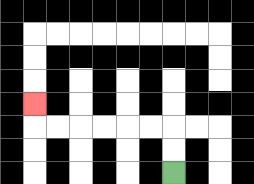{'start': '[7, 7]', 'end': '[1, 4]', 'path_directions': 'U,U,L,L,L,L,L,L,U', 'path_coordinates': '[[7, 7], [7, 6], [7, 5], [6, 5], [5, 5], [4, 5], [3, 5], [2, 5], [1, 5], [1, 4]]'}